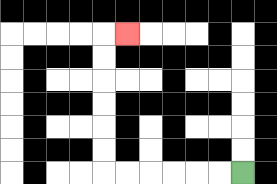{'start': '[10, 7]', 'end': '[5, 1]', 'path_directions': 'L,L,L,L,L,L,U,U,U,U,U,U,R', 'path_coordinates': '[[10, 7], [9, 7], [8, 7], [7, 7], [6, 7], [5, 7], [4, 7], [4, 6], [4, 5], [4, 4], [4, 3], [4, 2], [4, 1], [5, 1]]'}